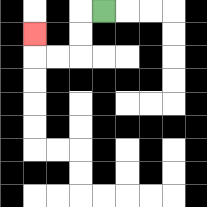{'start': '[4, 0]', 'end': '[1, 1]', 'path_directions': 'L,D,D,L,L,U', 'path_coordinates': '[[4, 0], [3, 0], [3, 1], [3, 2], [2, 2], [1, 2], [1, 1]]'}